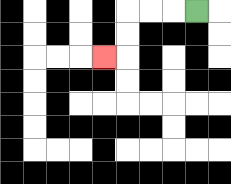{'start': '[8, 0]', 'end': '[4, 2]', 'path_directions': 'L,L,L,D,D,L', 'path_coordinates': '[[8, 0], [7, 0], [6, 0], [5, 0], [5, 1], [5, 2], [4, 2]]'}